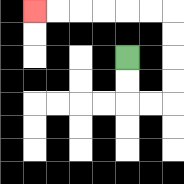{'start': '[5, 2]', 'end': '[1, 0]', 'path_directions': 'D,D,R,R,U,U,U,U,L,L,L,L,L,L', 'path_coordinates': '[[5, 2], [5, 3], [5, 4], [6, 4], [7, 4], [7, 3], [7, 2], [7, 1], [7, 0], [6, 0], [5, 0], [4, 0], [3, 0], [2, 0], [1, 0]]'}